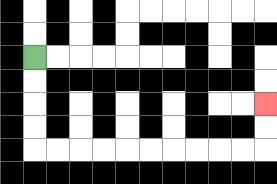{'start': '[1, 2]', 'end': '[11, 4]', 'path_directions': 'D,D,D,D,R,R,R,R,R,R,R,R,R,R,U,U', 'path_coordinates': '[[1, 2], [1, 3], [1, 4], [1, 5], [1, 6], [2, 6], [3, 6], [4, 6], [5, 6], [6, 6], [7, 6], [8, 6], [9, 6], [10, 6], [11, 6], [11, 5], [11, 4]]'}